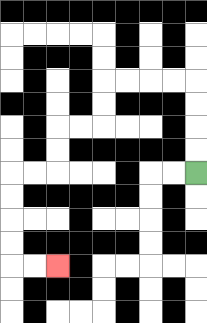{'start': '[8, 7]', 'end': '[2, 11]', 'path_directions': 'U,U,U,U,L,L,L,L,D,D,L,L,D,D,L,L,D,D,D,D,R,R', 'path_coordinates': '[[8, 7], [8, 6], [8, 5], [8, 4], [8, 3], [7, 3], [6, 3], [5, 3], [4, 3], [4, 4], [4, 5], [3, 5], [2, 5], [2, 6], [2, 7], [1, 7], [0, 7], [0, 8], [0, 9], [0, 10], [0, 11], [1, 11], [2, 11]]'}